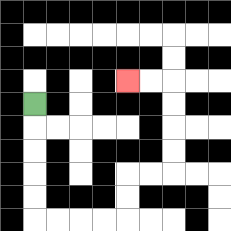{'start': '[1, 4]', 'end': '[5, 3]', 'path_directions': 'D,D,D,D,D,R,R,R,R,U,U,R,R,U,U,U,U,L,L', 'path_coordinates': '[[1, 4], [1, 5], [1, 6], [1, 7], [1, 8], [1, 9], [2, 9], [3, 9], [4, 9], [5, 9], [5, 8], [5, 7], [6, 7], [7, 7], [7, 6], [7, 5], [7, 4], [7, 3], [6, 3], [5, 3]]'}